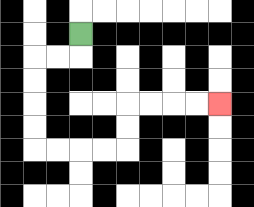{'start': '[3, 1]', 'end': '[9, 4]', 'path_directions': 'D,L,L,D,D,D,D,R,R,R,R,U,U,R,R,R,R', 'path_coordinates': '[[3, 1], [3, 2], [2, 2], [1, 2], [1, 3], [1, 4], [1, 5], [1, 6], [2, 6], [3, 6], [4, 6], [5, 6], [5, 5], [5, 4], [6, 4], [7, 4], [8, 4], [9, 4]]'}